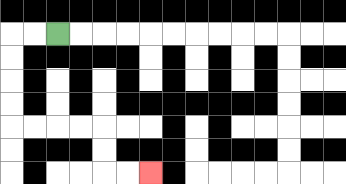{'start': '[2, 1]', 'end': '[6, 7]', 'path_directions': 'L,L,D,D,D,D,R,R,R,R,D,D,R,R', 'path_coordinates': '[[2, 1], [1, 1], [0, 1], [0, 2], [0, 3], [0, 4], [0, 5], [1, 5], [2, 5], [3, 5], [4, 5], [4, 6], [4, 7], [5, 7], [6, 7]]'}